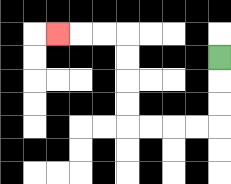{'start': '[9, 2]', 'end': '[2, 1]', 'path_directions': 'D,D,D,L,L,L,L,U,U,U,U,L,L,L', 'path_coordinates': '[[9, 2], [9, 3], [9, 4], [9, 5], [8, 5], [7, 5], [6, 5], [5, 5], [5, 4], [5, 3], [5, 2], [5, 1], [4, 1], [3, 1], [2, 1]]'}